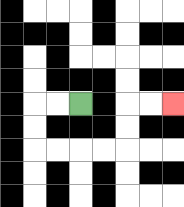{'start': '[3, 4]', 'end': '[7, 4]', 'path_directions': 'L,L,D,D,R,R,R,R,U,U,R,R', 'path_coordinates': '[[3, 4], [2, 4], [1, 4], [1, 5], [1, 6], [2, 6], [3, 6], [4, 6], [5, 6], [5, 5], [5, 4], [6, 4], [7, 4]]'}